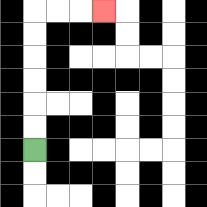{'start': '[1, 6]', 'end': '[4, 0]', 'path_directions': 'U,U,U,U,U,U,R,R,R', 'path_coordinates': '[[1, 6], [1, 5], [1, 4], [1, 3], [1, 2], [1, 1], [1, 0], [2, 0], [3, 0], [4, 0]]'}